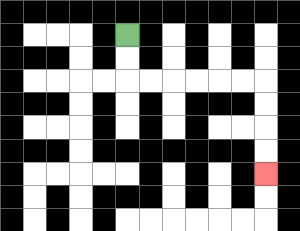{'start': '[5, 1]', 'end': '[11, 7]', 'path_directions': 'D,D,R,R,R,R,R,R,D,D,D,D', 'path_coordinates': '[[5, 1], [5, 2], [5, 3], [6, 3], [7, 3], [8, 3], [9, 3], [10, 3], [11, 3], [11, 4], [11, 5], [11, 6], [11, 7]]'}